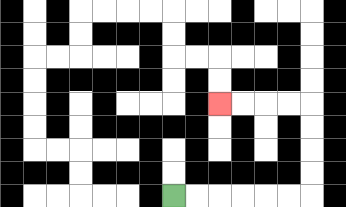{'start': '[7, 8]', 'end': '[9, 4]', 'path_directions': 'R,R,R,R,R,R,U,U,U,U,L,L,L,L', 'path_coordinates': '[[7, 8], [8, 8], [9, 8], [10, 8], [11, 8], [12, 8], [13, 8], [13, 7], [13, 6], [13, 5], [13, 4], [12, 4], [11, 4], [10, 4], [9, 4]]'}